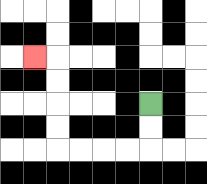{'start': '[6, 4]', 'end': '[1, 2]', 'path_directions': 'D,D,L,L,L,L,U,U,U,U,L', 'path_coordinates': '[[6, 4], [6, 5], [6, 6], [5, 6], [4, 6], [3, 6], [2, 6], [2, 5], [2, 4], [2, 3], [2, 2], [1, 2]]'}